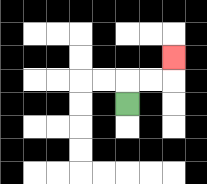{'start': '[5, 4]', 'end': '[7, 2]', 'path_directions': 'U,R,R,U', 'path_coordinates': '[[5, 4], [5, 3], [6, 3], [7, 3], [7, 2]]'}